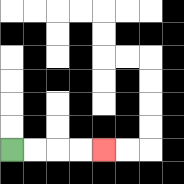{'start': '[0, 6]', 'end': '[4, 6]', 'path_directions': 'R,R,R,R', 'path_coordinates': '[[0, 6], [1, 6], [2, 6], [3, 6], [4, 6]]'}